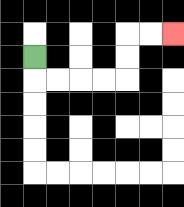{'start': '[1, 2]', 'end': '[7, 1]', 'path_directions': 'D,R,R,R,R,U,U,R,R', 'path_coordinates': '[[1, 2], [1, 3], [2, 3], [3, 3], [4, 3], [5, 3], [5, 2], [5, 1], [6, 1], [7, 1]]'}